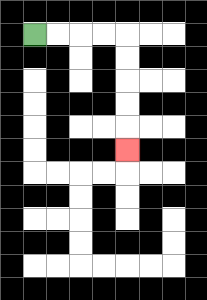{'start': '[1, 1]', 'end': '[5, 6]', 'path_directions': 'R,R,R,R,D,D,D,D,D', 'path_coordinates': '[[1, 1], [2, 1], [3, 1], [4, 1], [5, 1], [5, 2], [5, 3], [5, 4], [5, 5], [5, 6]]'}